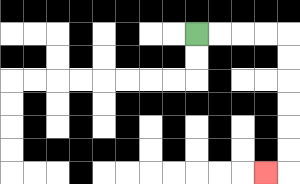{'start': '[8, 1]', 'end': '[11, 7]', 'path_directions': 'R,R,R,R,D,D,D,D,D,D,L', 'path_coordinates': '[[8, 1], [9, 1], [10, 1], [11, 1], [12, 1], [12, 2], [12, 3], [12, 4], [12, 5], [12, 6], [12, 7], [11, 7]]'}